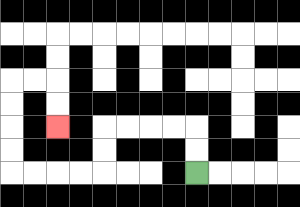{'start': '[8, 7]', 'end': '[2, 5]', 'path_directions': 'U,U,L,L,L,L,D,D,L,L,L,L,U,U,U,U,R,R,D,D', 'path_coordinates': '[[8, 7], [8, 6], [8, 5], [7, 5], [6, 5], [5, 5], [4, 5], [4, 6], [4, 7], [3, 7], [2, 7], [1, 7], [0, 7], [0, 6], [0, 5], [0, 4], [0, 3], [1, 3], [2, 3], [2, 4], [2, 5]]'}